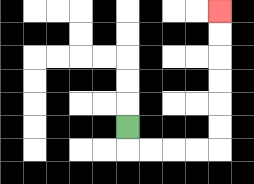{'start': '[5, 5]', 'end': '[9, 0]', 'path_directions': 'D,R,R,R,R,U,U,U,U,U,U', 'path_coordinates': '[[5, 5], [5, 6], [6, 6], [7, 6], [8, 6], [9, 6], [9, 5], [9, 4], [9, 3], [9, 2], [9, 1], [9, 0]]'}